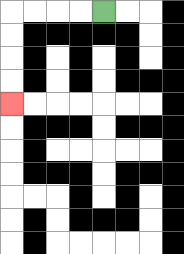{'start': '[4, 0]', 'end': '[0, 4]', 'path_directions': 'L,L,L,L,D,D,D,D', 'path_coordinates': '[[4, 0], [3, 0], [2, 0], [1, 0], [0, 0], [0, 1], [0, 2], [0, 3], [0, 4]]'}